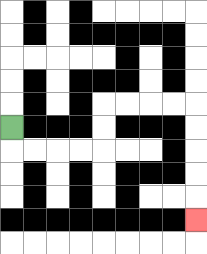{'start': '[0, 5]', 'end': '[8, 9]', 'path_directions': 'D,R,R,R,R,U,U,R,R,R,R,D,D,D,D,D', 'path_coordinates': '[[0, 5], [0, 6], [1, 6], [2, 6], [3, 6], [4, 6], [4, 5], [4, 4], [5, 4], [6, 4], [7, 4], [8, 4], [8, 5], [8, 6], [8, 7], [8, 8], [8, 9]]'}